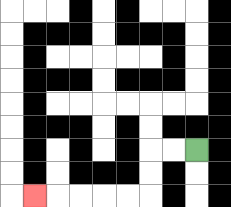{'start': '[8, 6]', 'end': '[1, 8]', 'path_directions': 'L,L,D,D,L,L,L,L,L', 'path_coordinates': '[[8, 6], [7, 6], [6, 6], [6, 7], [6, 8], [5, 8], [4, 8], [3, 8], [2, 8], [1, 8]]'}